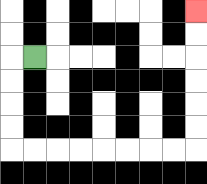{'start': '[1, 2]', 'end': '[8, 0]', 'path_directions': 'L,D,D,D,D,R,R,R,R,R,R,R,R,U,U,U,U,U,U', 'path_coordinates': '[[1, 2], [0, 2], [0, 3], [0, 4], [0, 5], [0, 6], [1, 6], [2, 6], [3, 6], [4, 6], [5, 6], [6, 6], [7, 6], [8, 6], [8, 5], [8, 4], [8, 3], [8, 2], [8, 1], [8, 0]]'}